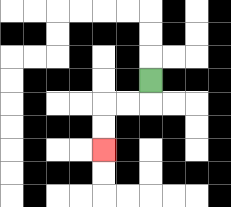{'start': '[6, 3]', 'end': '[4, 6]', 'path_directions': 'D,L,L,D,D', 'path_coordinates': '[[6, 3], [6, 4], [5, 4], [4, 4], [4, 5], [4, 6]]'}